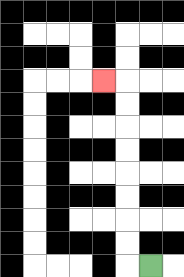{'start': '[6, 11]', 'end': '[4, 3]', 'path_directions': 'L,U,U,U,U,U,U,U,U,L', 'path_coordinates': '[[6, 11], [5, 11], [5, 10], [5, 9], [5, 8], [5, 7], [5, 6], [5, 5], [5, 4], [5, 3], [4, 3]]'}